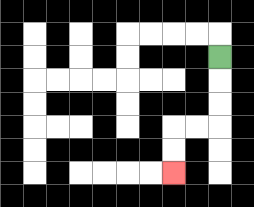{'start': '[9, 2]', 'end': '[7, 7]', 'path_directions': 'D,D,D,L,L,D,D', 'path_coordinates': '[[9, 2], [9, 3], [9, 4], [9, 5], [8, 5], [7, 5], [7, 6], [7, 7]]'}